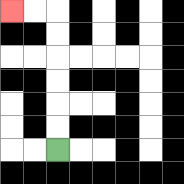{'start': '[2, 6]', 'end': '[0, 0]', 'path_directions': 'U,U,U,U,U,U,L,L', 'path_coordinates': '[[2, 6], [2, 5], [2, 4], [2, 3], [2, 2], [2, 1], [2, 0], [1, 0], [0, 0]]'}